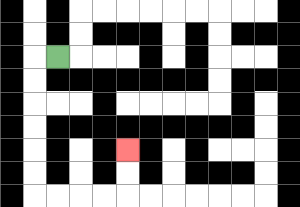{'start': '[2, 2]', 'end': '[5, 6]', 'path_directions': 'L,D,D,D,D,D,D,R,R,R,R,U,U', 'path_coordinates': '[[2, 2], [1, 2], [1, 3], [1, 4], [1, 5], [1, 6], [1, 7], [1, 8], [2, 8], [3, 8], [4, 8], [5, 8], [5, 7], [5, 6]]'}